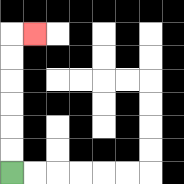{'start': '[0, 7]', 'end': '[1, 1]', 'path_directions': 'U,U,U,U,U,U,R', 'path_coordinates': '[[0, 7], [0, 6], [0, 5], [0, 4], [0, 3], [0, 2], [0, 1], [1, 1]]'}